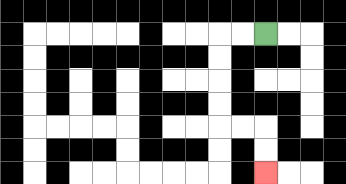{'start': '[11, 1]', 'end': '[11, 7]', 'path_directions': 'L,L,D,D,D,D,R,R,D,D', 'path_coordinates': '[[11, 1], [10, 1], [9, 1], [9, 2], [9, 3], [9, 4], [9, 5], [10, 5], [11, 5], [11, 6], [11, 7]]'}